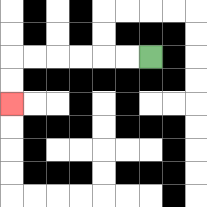{'start': '[6, 2]', 'end': '[0, 4]', 'path_directions': 'L,L,L,L,L,L,D,D', 'path_coordinates': '[[6, 2], [5, 2], [4, 2], [3, 2], [2, 2], [1, 2], [0, 2], [0, 3], [0, 4]]'}